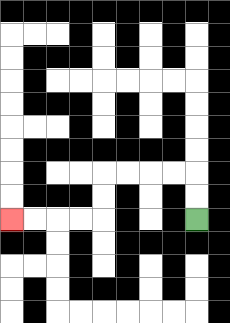{'start': '[8, 9]', 'end': '[0, 9]', 'path_directions': 'U,U,L,L,L,L,D,D,L,L,L,L', 'path_coordinates': '[[8, 9], [8, 8], [8, 7], [7, 7], [6, 7], [5, 7], [4, 7], [4, 8], [4, 9], [3, 9], [2, 9], [1, 9], [0, 9]]'}